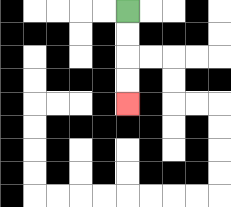{'start': '[5, 0]', 'end': '[5, 4]', 'path_directions': 'D,D,D,D', 'path_coordinates': '[[5, 0], [5, 1], [5, 2], [5, 3], [5, 4]]'}